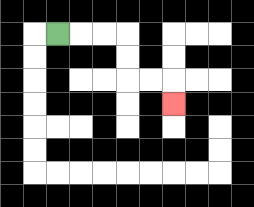{'start': '[2, 1]', 'end': '[7, 4]', 'path_directions': 'R,R,R,D,D,R,R,D', 'path_coordinates': '[[2, 1], [3, 1], [4, 1], [5, 1], [5, 2], [5, 3], [6, 3], [7, 3], [7, 4]]'}